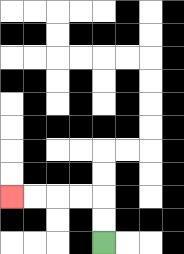{'start': '[4, 10]', 'end': '[0, 8]', 'path_directions': 'U,U,L,L,L,L', 'path_coordinates': '[[4, 10], [4, 9], [4, 8], [3, 8], [2, 8], [1, 8], [0, 8]]'}